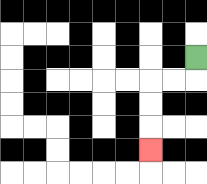{'start': '[8, 2]', 'end': '[6, 6]', 'path_directions': 'D,L,L,D,D,D', 'path_coordinates': '[[8, 2], [8, 3], [7, 3], [6, 3], [6, 4], [6, 5], [6, 6]]'}